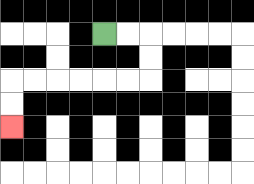{'start': '[4, 1]', 'end': '[0, 5]', 'path_directions': 'R,R,D,D,L,L,L,L,L,L,D,D', 'path_coordinates': '[[4, 1], [5, 1], [6, 1], [6, 2], [6, 3], [5, 3], [4, 3], [3, 3], [2, 3], [1, 3], [0, 3], [0, 4], [0, 5]]'}